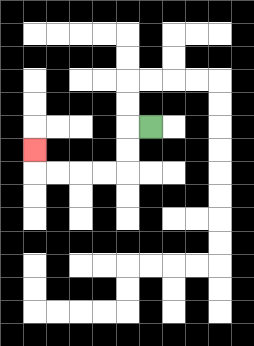{'start': '[6, 5]', 'end': '[1, 6]', 'path_directions': 'L,D,D,L,L,L,L,U', 'path_coordinates': '[[6, 5], [5, 5], [5, 6], [5, 7], [4, 7], [3, 7], [2, 7], [1, 7], [1, 6]]'}